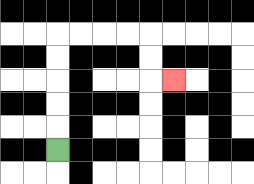{'start': '[2, 6]', 'end': '[7, 3]', 'path_directions': 'U,U,U,U,U,R,R,R,R,D,D,R', 'path_coordinates': '[[2, 6], [2, 5], [2, 4], [2, 3], [2, 2], [2, 1], [3, 1], [4, 1], [5, 1], [6, 1], [6, 2], [6, 3], [7, 3]]'}